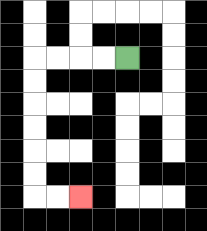{'start': '[5, 2]', 'end': '[3, 8]', 'path_directions': 'L,L,L,L,D,D,D,D,D,D,R,R', 'path_coordinates': '[[5, 2], [4, 2], [3, 2], [2, 2], [1, 2], [1, 3], [1, 4], [1, 5], [1, 6], [1, 7], [1, 8], [2, 8], [3, 8]]'}